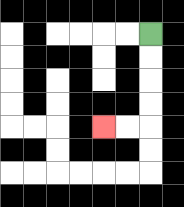{'start': '[6, 1]', 'end': '[4, 5]', 'path_directions': 'D,D,D,D,L,L', 'path_coordinates': '[[6, 1], [6, 2], [6, 3], [6, 4], [6, 5], [5, 5], [4, 5]]'}